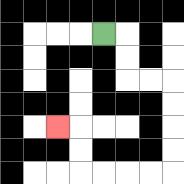{'start': '[4, 1]', 'end': '[2, 5]', 'path_directions': 'R,D,D,R,R,D,D,D,D,L,L,L,L,U,U,L', 'path_coordinates': '[[4, 1], [5, 1], [5, 2], [5, 3], [6, 3], [7, 3], [7, 4], [7, 5], [7, 6], [7, 7], [6, 7], [5, 7], [4, 7], [3, 7], [3, 6], [3, 5], [2, 5]]'}